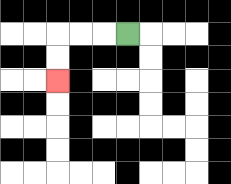{'start': '[5, 1]', 'end': '[2, 3]', 'path_directions': 'L,L,L,D,D', 'path_coordinates': '[[5, 1], [4, 1], [3, 1], [2, 1], [2, 2], [2, 3]]'}